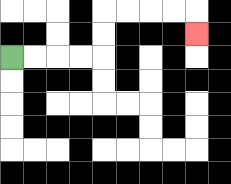{'start': '[0, 2]', 'end': '[8, 1]', 'path_directions': 'R,R,R,R,U,U,R,R,R,R,D', 'path_coordinates': '[[0, 2], [1, 2], [2, 2], [3, 2], [4, 2], [4, 1], [4, 0], [5, 0], [6, 0], [7, 0], [8, 0], [8, 1]]'}